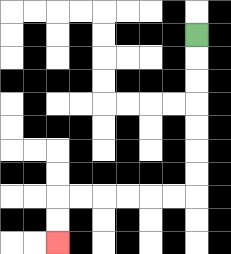{'start': '[8, 1]', 'end': '[2, 10]', 'path_directions': 'D,D,D,D,D,D,D,L,L,L,L,L,L,D,D', 'path_coordinates': '[[8, 1], [8, 2], [8, 3], [8, 4], [8, 5], [8, 6], [8, 7], [8, 8], [7, 8], [6, 8], [5, 8], [4, 8], [3, 8], [2, 8], [2, 9], [2, 10]]'}